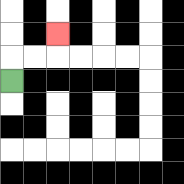{'start': '[0, 3]', 'end': '[2, 1]', 'path_directions': 'U,R,R,U', 'path_coordinates': '[[0, 3], [0, 2], [1, 2], [2, 2], [2, 1]]'}